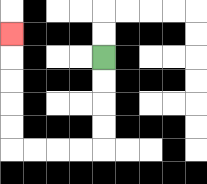{'start': '[4, 2]', 'end': '[0, 1]', 'path_directions': 'D,D,D,D,L,L,L,L,U,U,U,U,U', 'path_coordinates': '[[4, 2], [4, 3], [4, 4], [4, 5], [4, 6], [3, 6], [2, 6], [1, 6], [0, 6], [0, 5], [0, 4], [0, 3], [0, 2], [0, 1]]'}